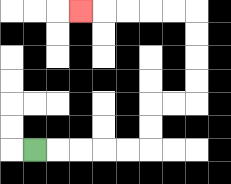{'start': '[1, 6]', 'end': '[3, 0]', 'path_directions': 'R,R,R,R,R,U,U,R,R,U,U,U,U,L,L,L,L,L', 'path_coordinates': '[[1, 6], [2, 6], [3, 6], [4, 6], [5, 6], [6, 6], [6, 5], [6, 4], [7, 4], [8, 4], [8, 3], [8, 2], [8, 1], [8, 0], [7, 0], [6, 0], [5, 0], [4, 0], [3, 0]]'}